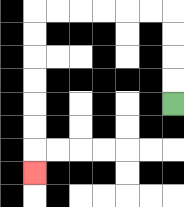{'start': '[7, 4]', 'end': '[1, 7]', 'path_directions': 'U,U,U,U,L,L,L,L,L,L,D,D,D,D,D,D,D', 'path_coordinates': '[[7, 4], [7, 3], [7, 2], [7, 1], [7, 0], [6, 0], [5, 0], [4, 0], [3, 0], [2, 0], [1, 0], [1, 1], [1, 2], [1, 3], [1, 4], [1, 5], [1, 6], [1, 7]]'}